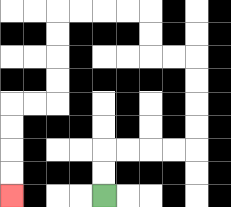{'start': '[4, 8]', 'end': '[0, 8]', 'path_directions': 'U,U,R,R,R,R,U,U,U,U,L,L,U,U,L,L,L,L,D,D,D,D,L,L,D,D,D,D', 'path_coordinates': '[[4, 8], [4, 7], [4, 6], [5, 6], [6, 6], [7, 6], [8, 6], [8, 5], [8, 4], [8, 3], [8, 2], [7, 2], [6, 2], [6, 1], [6, 0], [5, 0], [4, 0], [3, 0], [2, 0], [2, 1], [2, 2], [2, 3], [2, 4], [1, 4], [0, 4], [0, 5], [0, 6], [0, 7], [0, 8]]'}